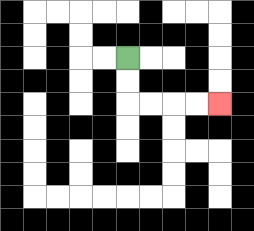{'start': '[5, 2]', 'end': '[9, 4]', 'path_directions': 'D,D,R,R,R,R', 'path_coordinates': '[[5, 2], [5, 3], [5, 4], [6, 4], [7, 4], [8, 4], [9, 4]]'}